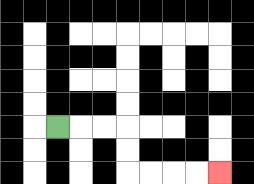{'start': '[2, 5]', 'end': '[9, 7]', 'path_directions': 'R,R,R,D,D,R,R,R,R', 'path_coordinates': '[[2, 5], [3, 5], [4, 5], [5, 5], [5, 6], [5, 7], [6, 7], [7, 7], [8, 7], [9, 7]]'}